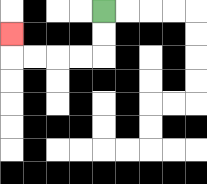{'start': '[4, 0]', 'end': '[0, 1]', 'path_directions': 'D,D,L,L,L,L,U', 'path_coordinates': '[[4, 0], [4, 1], [4, 2], [3, 2], [2, 2], [1, 2], [0, 2], [0, 1]]'}